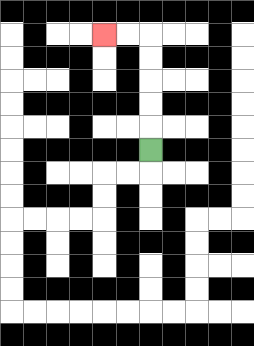{'start': '[6, 6]', 'end': '[4, 1]', 'path_directions': 'U,U,U,U,U,L,L', 'path_coordinates': '[[6, 6], [6, 5], [6, 4], [6, 3], [6, 2], [6, 1], [5, 1], [4, 1]]'}